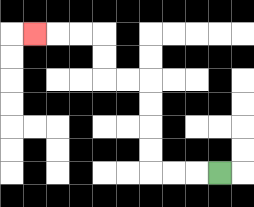{'start': '[9, 7]', 'end': '[1, 1]', 'path_directions': 'L,L,L,U,U,U,U,L,L,U,U,L,L,L', 'path_coordinates': '[[9, 7], [8, 7], [7, 7], [6, 7], [6, 6], [6, 5], [6, 4], [6, 3], [5, 3], [4, 3], [4, 2], [4, 1], [3, 1], [2, 1], [1, 1]]'}